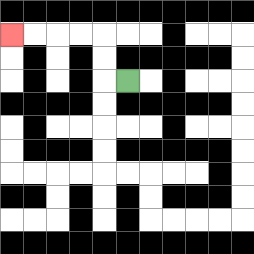{'start': '[5, 3]', 'end': '[0, 1]', 'path_directions': 'L,U,U,L,L,L,L', 'path_coordinates': '[[5, 3], [4, 3], [4, 2], [4, 1], [3, 1], [2, 1], [1, 1], [0, 1]]'}